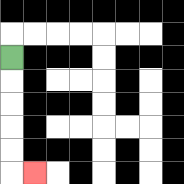{'start': '[0, 2]', 'end': '[1, 7]', 'path_directions': 'D,D,D,D,D,R', 'path_coordinates': '[[0, 2], [0, 3], [0, 4], [0, 5], [0, 6], [0, 7], [1, 7]]'}